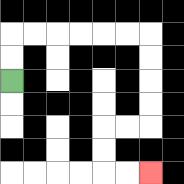{'start': '[0, 3]', 'end': '[6, 7]', 'path_directions': 'U,U,R,R,R,R,R,R,D,D,D,D,L,L,D,D,R,R', 'path_coordinates': '[[0, 3], [0, 2], [0, 1], [1, 1], [2, 1], [3, 1], [4, 1], [5, 1], [6, 1], [6, 2], [6, 3], [6, 4], [6, 5], [5, 5], [4, 5], [4, 6], [4, 7], [5, 7], [6, 7]]'}